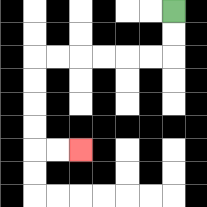{'start': '[7, 0]', 'end': '[3, 6]', 'path_directions': 'D,D,L,L,L,L,L,L,D,D,D,D,R,R', 'path_coordinates': '[[7, 0], [7, 1], [7, 2], [6, 2], [5, 2], [4, 2], [3, 2], [2, 2], [1, 2], [1, 3], [1, 4], [1, 5], [1, 6], [2, 6], [3, 6]]'}